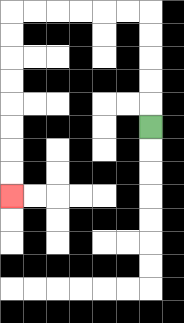{'start': '[6, 5]', 'end': '[0, 8]', 'path_directions': 'U,U,U,U,U,L,L,L,L,L,L,D,D,D,D,D,D,D,D', 'path_coordinates': '[[6, 5], [6, 4], [6, 3], [6, 2], [6, 1], [6, 0], [5, 0], [4, 0], [3, 0], [2, 0], [1, 0], [0, 0], [0, 1], [0, 2], [0, 3], [0, 4], [0, 5], [0, 6], [0, 7], [0, 8]]'}